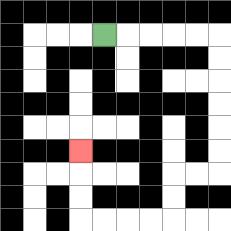{'start': '[4, 1]', 'end': '[3, 6]', 'path_directions': 'R,R,R,R,R,D,D,D,D,D,D,L,L,D,D,L,L,L,L,U,U,U', 'path_coordinates': '[[4, 1], [5, 1], [6, 1], [7, 1], [8, 1], [9, 1], [9, 2], [9, 3], [9, 4], [9, 5], [9, 6], [9, 7], [8, 7], [7, 7], [7, 8], [7, 9], [6, 9], [5, 9], [4, 9], [3, 9], [3, 8], [3, 7], [3, 6]]'}